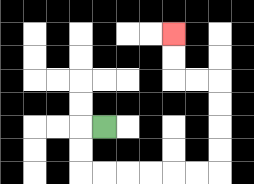{'start': '[4, 5]', 'end': '[7, 1]', 'path_directions': 'L,D,D,R,R,R,R,R,R,U,U,U,U,L,L,U,U', 'path_coordinates': '[[4, 5], [3, 5], [3, 6], [3, 7], [4, 7], [5, 7], [6, 7], [7, 7], [8, 7], [9, 7], [9, 6], [9, 5], [9, 4], [9, 3], [8, 3], [7, 3], [7, 2], [7, 1]]'}